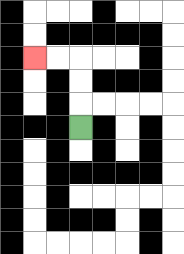{'start': '[3, 5]', 'end': '[1, 2]', 'path_directions': 'U,U,U,L,L', 'path_coordinates': '[[3, 5], [3, 4], [3, 3], [3, 2], [2, 2], [1, 2]]'}